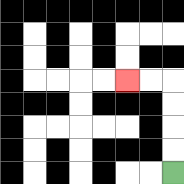{'start': '[7, 7]', 'end': '[5, 3]', 'path_directions': 'U,U,U,U,L,L', 'path_coordinates': '[[7, 7], [7, 6], [7, 5], [7, 4], [7, 3], [6, 3], [5, 3]]'}